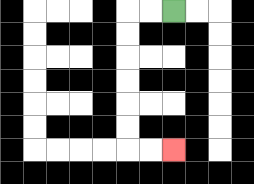{'start': '[7, 0]', 'end': '[7, 6]', 'path_directions': 'L,L,D,D,D,D,D,D,R,R', 'path_coordinates': '[[7, 0], [6, 0], [5, 0], [5, 1], [5, 2], [5, 3], [5, 4], [5, 5], [5, 6], [6, 6], [7, 6]]'}